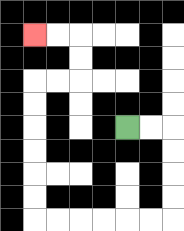{'start': '[5, 5]', 'end': '[1, 1]', 'path_directions': 'R,R,D,D,D,D,L,L,L,L,L,L,U,U,U,U,U,U,R,R,U,U,L,L', 'path_coordinates': '[[5, 5], [6, 5], [7, 5], [7, 6], [7, 7], [7, 8], [7, 9], [6, 9], [5, 9], [4, 9], [3, 9], [2, 9], [1, 9], [1, 8], [1, 7], [1, 6], [1, 5], [1, 4], [1, 3], [2, 3], [3, 3], [3, 2], [3, 1], [2, 1], [1, 1]]'}